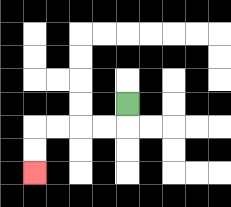{'start': '[5, 4]', 'end': '[1, 7]', 'path_directions': 'D,L,L,L,L,D,D', 'path_coordinates': '[[5, 4], [5, 5], [4, 5], [3, 5], [2, 5], [1, 5], [1, 6], [1, 7]]'}